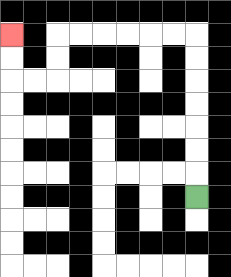{'start': '[8, 8]', 'end': '[0, 1]', 'path_directions': 'U,U,U,U,U,U,U,L,L,L,L,L,L,D,D,L,L,U,U', 'path_coordinates': '[[8, 8], [8, 7], [8, 6], [8, 5], [8, 4], [8, 3], [8, 2], [8, 1], [7, 1], [6, 1], [5, 1], [4, 1], [3, 1], [2, 1], [2, 2], [2, 3], [1, 3], [0, 3], [0, 2], [0, 1]]'}